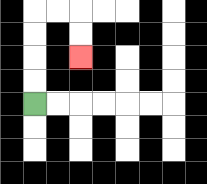{'start': '[1, 4]', 'end': '[3, 2]', 'path_directions': 'U,U,U,U,R,R,D,D', 'path_coordinates': '[[1, 4], [1, 3], [1, 2], [1, 1], [1, 0], [2, 0], [3, 0], [3, 1], [3, 2]]'}